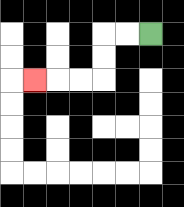{'start': '[6, 1]', 'end': '[1, 3]', 'path_directions': 'L,L,D,D,L,L,L', 'path_coordinates': '[[6, 1], [5, 1], [4, 1], [4, 2], [4, 3], [3, 3], [2, 3], [1, 3]]'}